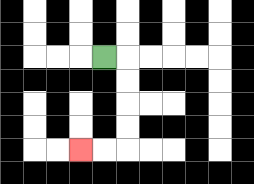{'start': '[4, 2]', 'end': '[3, 6]', 'path_directions': 'R,D,D,D,D,L,L', 'path_coordinates': '[[4, 2], [5, 2], [5, 3], [5, 4], [5, 5], [5, 6], [4, 6], [3, 6]]'}